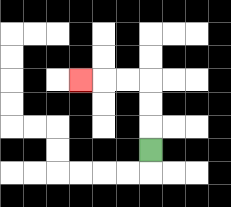{'start': '[6, 6]', 'end': '[3, 3]', 'path_directions': 'U,U,U,L,L,L', 'path_coordinates': '[[6, 6], [6, 5], [6, 4], [6, 3], [5, 3], [4, 3], [3, 3]]'}